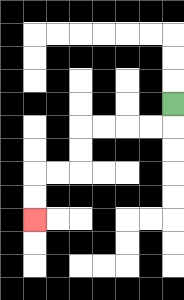{'start': '[7, 4]', 'end': '[1, 9]', 'path_directions': 'D,L,L,L,L,D,D,L,L,D,D', 'path_coordinates': '[[7, 4], [7, 5], [6, 5], [5, 5], [4, 5], [3, 5], [3, 6], [3, 7], [2, 7], [1, 7], [1, 8], [1, 9]]'}